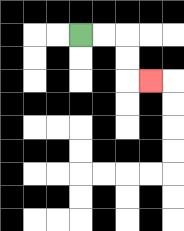{'start': '[3, 1]', 'end': '[6, 3]', 'path_directions': 'R,R,D,D,R', 'path_coordinates': '[[3, 1], [4, 1], [5, 1], [5, 2], [5, 3], [6, 3]]'}